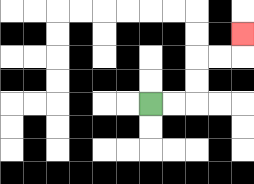{'start': '[6, 4]', 'end': '[10, 1]', 'path_directions': 'R,R,U,U,R,R,U', 'path_coordinates': '[[6, 4], [7, 4], [8, 4], [8, 3], [8, 2], [9, 2], [10, 2], [10, 1]]'}